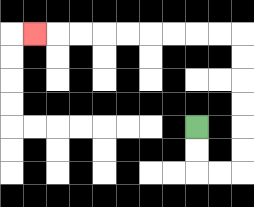{'start': '[8, 5]', 'end': '[1, 1]', 'path_directions': 'D,D,R,R,U,U,U,U,U,U,L,L,L,L,L,L,L,L,L', 'path_coordinates': '[[8, 5], [8, 6], [8, 7], [9, 7], [10, 7], [10, 6], [10, 5], [10, 4], [10, 3], [10, 2], [10, 1], [9, 1], [8, 1], [7, 1], [6, 1], [5, 1], [4, 1], [3, 1], [2, 1], [1, 1]]'}